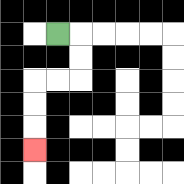{'start': '[2, 1]', 'end': '[1, 6]', 'path_directions': 'R,D,D,L,L,D,D,D', 'path_coordinates': '[[2, 1], [3, 1], [3, 2], [3, 3], [2, 3], [1, 3], [1, 4], [1, 5], [1, 6]]'}